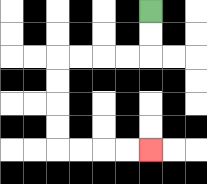{'start': '[6, 0]', 'end': '[6, 6]', 'path_directions': 'D,D,L,L,L,L,D,D,D,D,R,R,R,R', 'path_coordinates': '[[6, 0], [6, 1], [6, 2], [5, 2], [4, 2], [3, 2], [2, 2], [2, 3], [2, 4], [2, 5], [2, 6], [3, 6], [4, 6], [5, 6], [6, 6]]'}